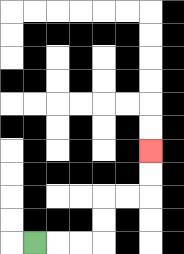{'start': '[1, 10]', 'end': '[6, 6]', 'path_directions': 'R,R,R,U,U,R,R,U,U', 'path_coordinates': '[[1, 10], [2, 10], [3, 10], [4, 10], [4, 9], [4, 8], [5, 8], [6, 8], [6, 7], [6, 6]]'}